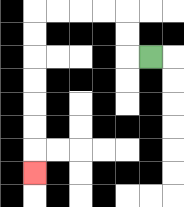{'start': '[6, 2]', 'end': '[1, 7]', 'path_directions': 'L,U,U,L,L,L,L,D,D,D,D,D,D,D', 'path_coordinates': '[[6, 2], [5, 2], [5, 1], [5, 0], [4, 0], [3, 0], [2, 0], [1, 0], [1, 1], [1, 2], [1, 3], [1, 4], [1, 5], [1, 6], [1, 7]]'}